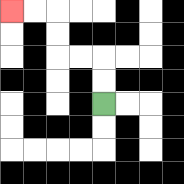{'start': '[4, 4]', 'end': '[0, 0]', 'path_directions': 'U,U,L,L,U,U,L,L', 'path_coordinates': '[[4, 4], [4, 3], [4, 2], [3, 2], [2, 2], [2, 1], [2, 0], [1, 0], [0, 0]]'}